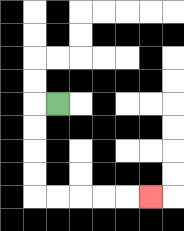{'start': '[2, 4]', 'end': '[6, 8]', 'path_directions': 'L,D,D,D,D,R,R,R,R,R', 'path_coordinates': '[[2, 4], [1, 4], [1, 5], [1, 6], [1, 7], [1, 8], [2, 8], [3, 8], [4, 8], [5, 8], [6, 8]]'}